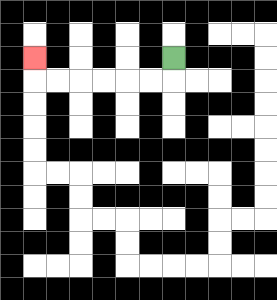{'start': '[7, 2]', 'end': '[1, 2]', 'path_directions': 'D,L,L,L,L,L,L,U', 'path_coordinates': '[[7, 2], [7, 3], [6, 3], [5, 3], [4, 3], [3, 3], [2, 3], [1, 3], [1, 2]]'}